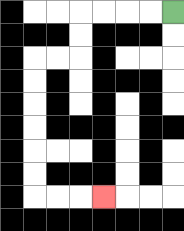{'start': '[7, 0]', 'end': '[4, 8]', 'path_directions': 'L,L,L,L,D,D,L,L,D,D,D,D,D,D,R,R,R', 'path_coordinates': '[[7, 0], [6, 0], [5, 0], [4, 0], [3, 0], [3, 1], [3, 2], [2, 2], [1, 2], [1, 3], [1, 4], [1, 5], [1, 6], [1, 7], [1, 8], [2, 8], [3, 8], [4, 8]]'}